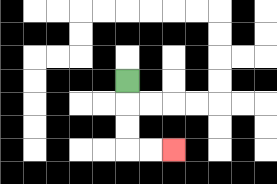{'start': '[5, 3]', 'end': '[7, 6]', 'path_directions': 'D,D,D,R,R', 'path_coordinates': '[[5, 3], [5, 4], [5, 5], [5, 6], [6, 6], [7, 6]]'}